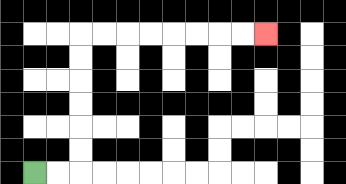{'start': '[1, 7]', 'end': '[11, 1]', 'path_directions': 'R,R,U,U,U,U,U,U,R,R,R,R,R,R,R,R', 'path_coordinates': '[[1, 7], [2, 7], [3, 7], [3, 6], [3, 5], [3, 4], [3, 3], [3, 2], [3, 1], [4, 1], [5, 1], [6, 1], [7, 1], [8, 1], [9, 1], [10, 1], [11, 1]]'}